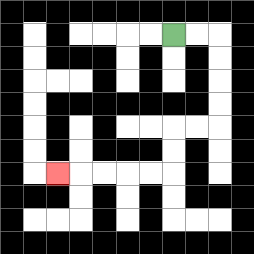{'start': '[7, 1]', 'end': '[2, 7]', 'path_directions': 'R,R,D,D,D,D,L,L,D,D,L,L,L,L,L', 'path_coordinates': '[[7, 1], [8, 1], [9, 1], [9, 2], [9, 3], [9, 4], [9, 5], [8, 5], [7, 5], [7, 6], [7, 7], [6, 7], [5, 7], [4, 7], [3, 7], [2, 7]]'}